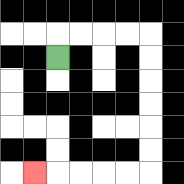{'start': '[2, 2]', 'end': '[1, 7]', 'path_directions': 'U,R,R,R,R,D,D,D,D,D,D,L,L,L,L,L', 'path_coordinates': '[[2, 2], [2, 1], [3, 1], [4, 1], [5, 1], [6, 1], [6, 2], [6, 3], [6, 4], [6, 5], [6, 6], [6, 7], [5, 7], [4, 7], [3, 7], [2, 7], [1, 7]]'}